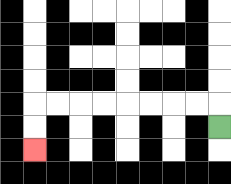{'start': '[9, 5]', 'end': '[1, 6]', 'path_directions': 'U,L,L,L,L,L,L,L,L,D,D', 'path_coordinates': '[[9, 5], [9, 4], [8, 4], [7, 4], [6, 4], [5, 4], [4, 4], [3, 4], [2, 4], [1, 4], [1, 5], [1, 6]]'}